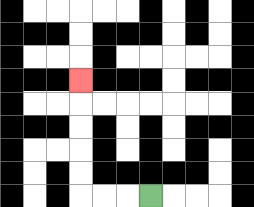{'start': '[6, 8]', 'end': '[3, 3]', 'path_directions': 'L,L,L,U,U,U,U,U', 'path_coordinates': '[[6, 8], [5, 8], [4, 8], [3, 8], [3, 7], [3, 6], [3, 5], [3, 4], [3, 3]]'}